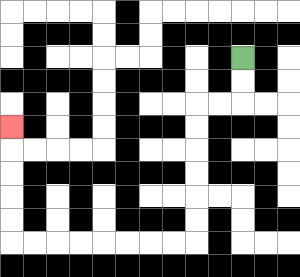{'start': '[10, 2]', 'end': '[0, 5]', 'path_directions': 'D,D,L,L,D,D,D,D,D,D,L,L,L,L,L,L,L,L,U,U,U,U,U', 'path_coordinates': '[[10, 2], [10, 3], [10, 4], [9, 4], [8, 4], [8, 5], [8, 6], [8, 7], [8, 8], [8, 9], [8, 10], [7, 10], [6, 10], [5, 10], [4, 10], [3, 10], [2, 10], [1, 10], [0, 10], [0, 9], [0, 8], [0, 7], [0, 6], [0, 5]]'}